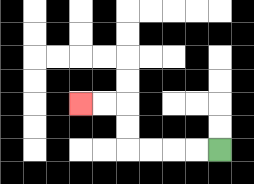{'start': '[9, 6]', 'end': '[3, 4]', 'path_directions': 'L,L,L,L,U,U,L,L', 'path_coordinates': '[[9, 6], [8, 6], [7, 6], [6, 6], [5, 6], [5, 5], [5, 4], [4, 4], [3, 4]]'}